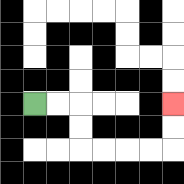{'start': '[1, 4]', 'end': '[7, 4]', 'path_directions': 'R,R,D,D,R,R,R,R,U,U', 'path_coordinates': '[[1, 4], [2, 4], [3, 4], [3, 5], [3, 6], [4, 6], [5, 6], [6, 6], [7, 6], [7, 5], [7, 4]]'}